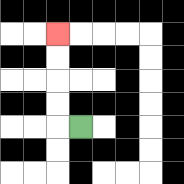{'start': '[3, 5]', 'end': '[2, 1]', 'path_directions': 'L,U,U,U,U', 'path_coordinates': '[[3, 5], [2, 5], [2, 4], [2, 3], [2, 2], [2, 1]]'}